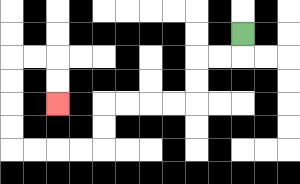{'start': '[10, 1]', 'end': '[2, 4]', 'path_directions': 'D,L,L,D,D,L,L,L,L,D,D,L,L,L,L,U,U,U,U,R,R,D,D', 'path_coordinates': '[[10, 1], [10, 2], [9, 2], [8, 2], [8, 3], [8, 4], [7, 4], [6, 4], [5, 4], [4, 4], [4, 5], [4, 6], [3, 6], [2, 6], [1, 6], [0, 6], [0, 5], [0, 4], [0, 3], [0, 2], [1, 2], [2, 2], [2, 3], [2, 4]]'}